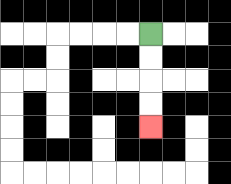{'start': '[6, 1]', 'end': '[6, 5]', 'path_directions': 'D,D,D,D', 'path_coordinates': '[[6, 1], [6, 2], [6, 3], [6, 4], [6, 5]]'}